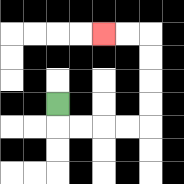{'start': '[2, 4]', 'end': '[4, 1]', 'path_directions': 'D,R,R,R,R,U,U,U,U,L,L', 'path_coordinates': '[[2, 4], [2, 5], [3, 5], [4, 5], [5, 5], [6, 5], [6, 4], [6, 3], [6, 2], [6, 1], [5, 1], [4, 1]]'}